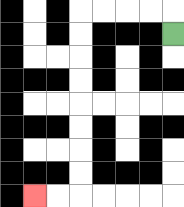{'start': '[7, 1]', 'end': '[1, 8]', 'path_directions': 'U,L,L,L,L,D,D,D,D,D,D,D,D,L,L', 'path_coordinates': '[[7, 1], [7, 0], [6, 0], [5, 0], [4, 0], [3, 0], [3, 1], [3, 2], [3, 3], [3, 4], [3, 5], [3, 6], [3, 7], [3, 8], [2, 8], [1, 8]]'}